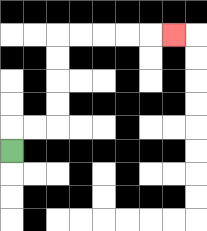{'start': '[0, 6]', 'end': '[7, 1]', 'path_directions': 'U,R,R,U,U,U,U,R,R,R,R,R', 'path_coordinates': '[[0, 6], [0, 5], [1, 5], [2, 5], [2, 4], [2, 3], [2, 2], [2, 1], [3, 1], [4, 1], [5, 1], [6, 1], [7, 1]]'}